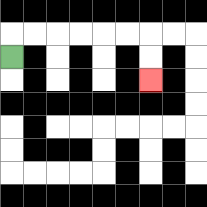{'start': '[0, 2]', 'end': '[6, 3]', 'path_directions': 'U,R,R,R,R,R,R,D,D', 'path_coordinates': '[[0, 2], [0, 1], [1, 1], [2, 1], [3, 1], [4, 1], [5, 1], [6, 1], [6, 2], [6, 3]]'}